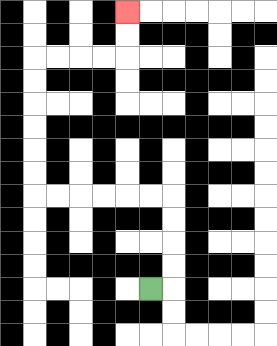{'start': '[6, 12]', 'end': '[5, 0]', 'path_directions': 'R,U,U,U,U,L,L,L,L,L,L,U,U,U,U,U,U,R,R,R,R,U,U', 'path_coordinates': '[[6, 12], [7, 12], [7, 11], [7, 10], [7, 9], [7, 8], [6, 8], [5, 8], [4, 8], [3, 8], [2, 8], [1, 8], [1, 7], [1, 6], [1, 5], [1, 4], [1, 3], [1, 2], [2, 2], [3, 2], [4, 2], [5, 2], [5, 1], [5, 0]]'}